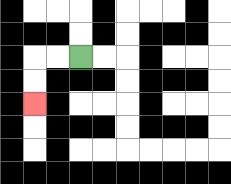{'start': '[3, 2]', 'end': '[1, 4]', 'path_directions': 'L,L,D,D', 'path_coordinates': '[[3, 2], [2, 2], [1, 2], [1, 3], [1, 4]]'}